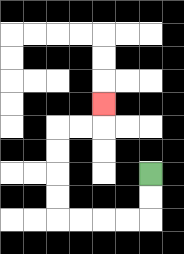{'start': '[6, 7]', 'end': '[4, 4]', 'path_directions': 'D,D,L,L,L,L,U,U,U,U,R,R,U', 'path_coordinates': '[[6, 7], [6, 8], [6, 9], [5, 9], [4, 9], [3, 9], [2, 9], [2, 8], [2, 7], [2, 6], [2, 5], [3, 5], [4, 5], [4, 4]]'}